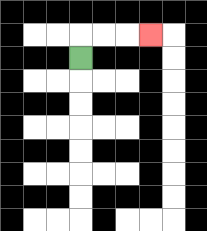{'start': '[3, 2]', 'end': '[6, 1]', 'path_directions': 'U,R,R,R', 'path_coordinates': '[[3, 2], [3, 1], [4, 1], [5, 1], [6, 1]]'}